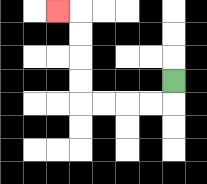{'start': '[7, 3]', 'end': '[2, 0]', 'path_directions': 'D,L,L,L,L,U,U,U,U,L', 'path_coordinates': '[[7, 3], [7, 4], [6, 4], [5, 4], [4, 4], [3, 4], [3, 3], [3, 2], [3, 1], [3, 0], [2, 0]]'}